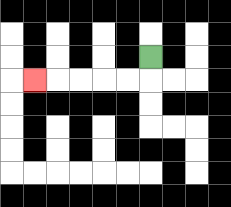{'start': '[6, 2]', 'end': '[1, 3]', 'path_directions': 'D,L,L,L,L,L', 'path_coordinates': '[[6, 2], [6, 3], [5, 3], [4, 3], [3, 3], [2, 3], [1, 3]]'}